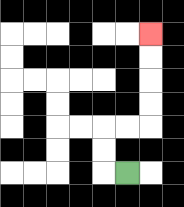{'start': '[5, 7]', 'end': '[6, 1]', 'path_directions': 'L,U,U,R,R,U,U,U,U', 'path_coordinates': '[[5, 7], [4, 7], [4, 6], [4, 5], [5, 5], [6, 5], [6, 4], [6, 3], [6, 2], [6, 1]]'}